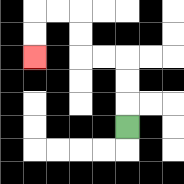{'start': '[5, 5]', 'end': '[1, 2]', 'path_directions': 'U,U,U,L,L,U,U,L,L,D,D', 'path_coordinates': '[[5, 5], [5, 4], [5, 3], [5, 2], [4, 2], [3, 2], [3, 1], [3, 0], [2, 0], [1, 0], [1, 1], [1, 2]]'}